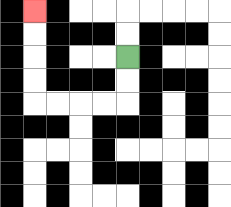{'start': '[5, 2]', 'end': '[1, 0]', 'path_directions': 'D,D,L,L,L,L,U,U,U,U', 'path_coordinates': '[[5, 2], [5, 3], [5, 4], [4, 4], [3, 4], [2, 4], [1, 4], [1, 3], [1, 2], [1, 1], [1, 0]]'}